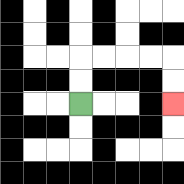{'start': '[3, 4]', 'end': '[7, 4]', 'path_directions': 'U,U,R,R,R,R,D,D', 'path_coordinates': '[[3, 4], [3, 3], [3, 2], [4, 2], [5, 2], [6, 2], [7, 2], [7, 3], [7, 4]]'}